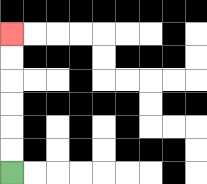{'start': '[0, 7]', 'end': '[0, 1]', 'path_directions': 'U,U,U,U,U,U', 'path_coordinates': '[[0, 7], [0, 6], [0, 5], [0, 4], [0, 3], [0, 2], [0, 1]]'}